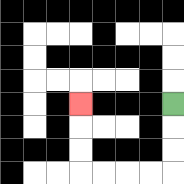{'start': '[7, 4]', 'end': '[3, 4]', 'path_directions': 'D,D,D,L,L,L,L,U,U,U', 'path_coordinates': '[[7, 4], [7, 5], [7, 6], [7, 7], [6, 7], [5, 7], [4, 7], [3, 7], [3, 6], [3, 5], [3, 4]]'}